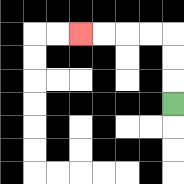{'start': '[7, 4]', 'end': '[3, 1]', 'path_directions': 'U,U,U,L,L,L,L', 'path_coordinates': '[[7, 4], [7, 3], [7, 2], [7, 1], [6, 1], [5, 1], [4, 1], [3, 1]]'}